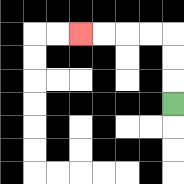{'start': '[7, 4]', 'end': '[3, 1]', 'path_directions': 'U,U,U,L,L,L,L', 'path_coordinates': '[[7, 4], [7, 3], [7, 2], [7, 1], [6, 1], [5, 1], [4, 1], [3, 1]]'}